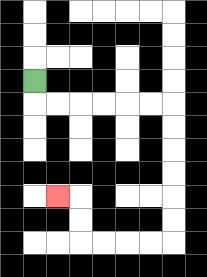{'start': '[1, 3]', 'end': '[2, 8]', 'path_directions': 'D,R,R,R,R,R,R,D,D,D,D,D,D,L,L,L,L,U,U,L', 'path_coordinates': '[[1, 3], [1, 4], [2, 4], [3, 4], [4, 4], [5, 4], [6, 4], [7, 4], [7, 5], [7, 6], [7, 7], [7, 8], [7, 9], [7, 10], [6, 10], [5, 10], [4, 10], [3, 10], [3, 9], [3, 8], [2, 8]]'}